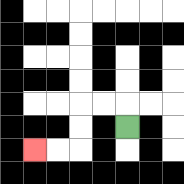{'start': '[5, 5]', 'end': '[1, 6]', 'path_directions': 'U,L,L,D,D,L,L', 'path_coordinates': '[[5, 5], [5, 4], [4, 4], [3, 4], [3, 5], [3, 6], [2, 6], [1, 6]]'}